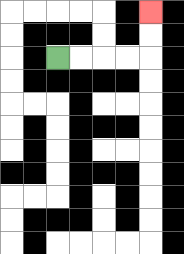{'start': '[2, 2]', 'end': '[6, 0]', 'path_directions': 'R,R,R,R,U,U', 'path_coordinates': '[[2, 2], [3, 2], [4, 2], [5, 2], [6, 2], [6, 1], [6, 0]]'}